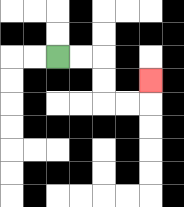{'start': '[2, 2]', 'end': '[6, 3]', 'path_directions': 'R,R,D,D,R,R,U', 'path_coordinates': '[[2, 2], [3, 2], [4, 2], [4, 3], [4, 4], [5, 4], [6, 4], [6, 3]]'}